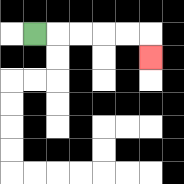{'start': '[1, 1]', 'end': '[6, 2]', 'path_directions': 'R,R,R,R,R,D', 'path_coordinates': '[[1, 1], [2, 1], [3, 1], [4, 1], [5, 1], [6, 1], [6, 2]]'}